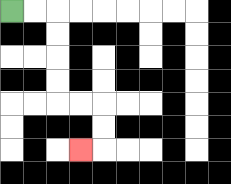{'start': '[0, 0]', 'end': '[3, 6]', 'path_directions': 'R,R,D,D,D,D,R,R,D,D,L', 'path_coordinates': '[[0, 0], [1, 0], [2, 0], [2, 1], [2, 2], [2, 3], [2, 4], [3, 4], [4, 4], [4, 5], [4, 6], [3, 6]]'}